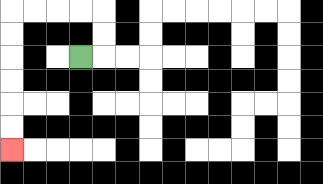{'start': '[3, 2]', 'end': '[0, 6]', 'path_directions': 'R,U,U,L,L,L,L,D,D,D,D,D,D', 'path_coordinates': '[[3, 2], [4, 2], [4, 1], [4, 0], [3, 0], [2, 0], [1, 0], [0, 0], [0, 1], [0, 2], [0, 3], [0, 4], [0, 5], [0, 6]]'}